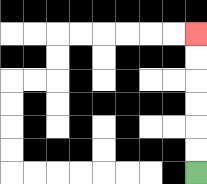{'start': '[8, 7]', 'end': '[8, 1]', 'path_directions': 'U,U,U,U,U,U', 'path_coordinates': '[[8, 7], [8, 6], [8, 5], [8, 4], [8, 3], [8, 2], [8, 1]]'}